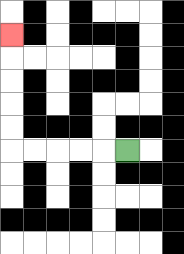{'start': '[5, 6]', 'end': '[0, 1]', 'path_directions': 'L,L,L,L,L,U,U,U,U,U', 'path_coordinates': '[[5, 6], [4, 6], [3, 6], [2, 6], [1, 6], [0, 6], [0, 5], [0, 4], [0, 3], [0, 2], [0, 1]]'}